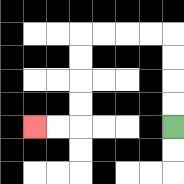{'start': '[7, 5]', 'end': '[1, 5]', 'path_directions': 'U,U,U,U,L,L,L,L,D,D,D,D,L,L', 'path_coordinates': '[[7, 5], [7, 4], [7, 3], [7, 2], [7, 1], [6, 1], [5, 1], [4, 1], [3, 1], [3, 2], [3, 3], [3, 4], [3, 5], [2, 5], [1, 5]]'}